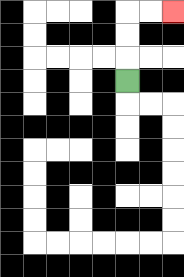{'start': '[5, 3]', 'end': '[7, 0]', 'path_directions': 'U,U,U,R,R', 'path_coordinates': '[[5, 3], [5, 2], [5, 1], [5, 0], [6, 0], [7, 0]]'}